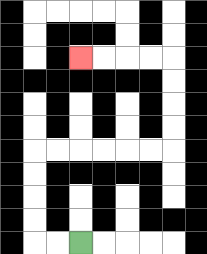{'start': '[3, 10]', 'end': '[3, 2]', 'path_directions': 'L,L,U,U,U,U,R,R,R,R,R,R,U,U,U,U,L,L,L,L', 'path_coordinates': '[[3, 10], [2, 10], [1, 10], [1, 9], [1, 8], [1, 7], [1, 6], [2, 6], [3, 6], [4, 6], [5, 6], [6, 6], [7, 6], [7, 5], [7, 4], [7, 3], [7, 2], [6, 2], [5, 2], [4, 2], [3, 2]]'}